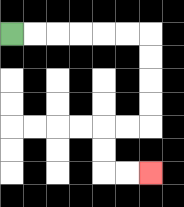{'start': '[0, 1]', 'end': '[6, 7]', 'path_directions': 'R,R,R,R,R,R,D,D,D,D,L,L,D,D,R,R', 'path_coordinates': '[[0, 1], [1, 1], [2, 1], [3, 1], [4, 1], [5, 1], [6, 1], [6, 2], [6, 3], [6, 4], [6, 5], [5, 5], [4, 5], [4, 6], [4, 7], [5, 7], [6, 7]]'}